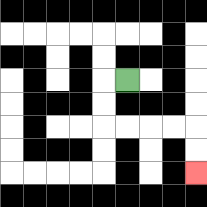{'start': '[5, 3]', 'end': '[8, 7]', 'path_directions': 'L,D,D,R,R,R,R,D,D', 'path_coordinates': '[[5, 3], [4, 3], [4, 4], [4, 5], [5, 5], [6, 5], [7, 5], [8, 5], [8, 6], [8, 7]]'}